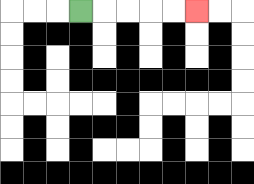{'start': '[3, 0]', 'end': '[8, 0]', 'path_directions': 'R,R,R,R,R', 'path_coordinates': '[[3, 0], [4, 0], [5, 0], [6, 0], [7, 0], [8, 0]]'}